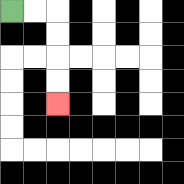{'start': '[0, 0]', 'end': '[2, 4]', 'path_directions': 'R,R,D,D,D,D', 'path_coordinates': '[[0, 0], [1, 0], [2, 0], [2, 1], [2, 2], [2, 3], [2, 4]]'}